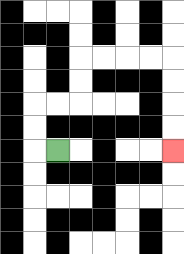{'start': '[2, 6]', 'end': '[7, 6]', 'path_directions': 'L,U,U,R,R,U,U,R,R,R,R,D,D,D,D', 'path_coordinates': '[[2, 6], [1, 6], [1, 5], [1, 4], [2, 4], [3, 4], [3, 3], [3, 2], [4, 2], [5, 2], [6, 2], [7, 2], [7, 3], [7, 4], [7, 5], [7, 6]]'}